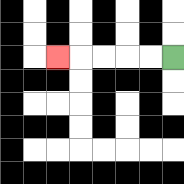{'start': '[7, 2]', 'end': '[2, 2]', 'path_directions': 'L,L,L,L,L', 'path_coordinates': '[[7, 2], [6, 2], [5, 2], [4, 2], [3, 2], [2, 2]]'}